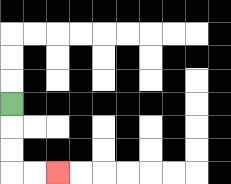{'start': '[0, 4]', 'end': '[2, 7]', 'path_directions': 'D,D,D,R,R', 'path_coordinates': '[[0, 4], [0, 5], [0, 6], [0, 7], [1, 7], [2, 7]]'}